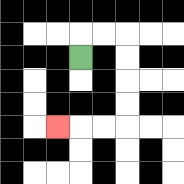{'start': '[3, 2]', 'end': '[2, 5]', 'path_directions': 'U,R,R,D,D,D,D,L,L,L', 'path_coordinates': '[[3, 2], [3, 1], [4, 1], [5, 1], [5, 2], [5, 3], [5, 4], [5, 5], [4, 5], [3, 5], [2, 5]]'}